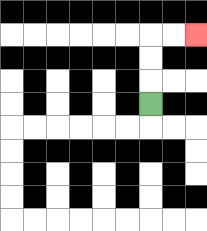{'start': '[6, 4]', 'end': '[8, 1]', 'path_directions': 'U,U,U,R,R', 'path_coordinates': '[[6, 4], [6, 3], [6, 2], [6, 1], [7, 1], [8, 1]]'}